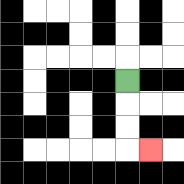{'start': '[5, 3]', 'end': '[6, 6]', 'path_directions': 'D,D,D,R', 'path_coordinates': '[[5, 3], [5, 4], [5, 5], [5, 6], [6, 6]]'}